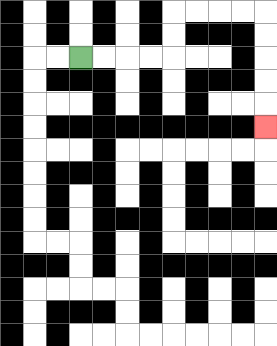{'start': '[3, 2]', 'end': '[11, 5]', 'path_directions': 'R,R,R,R,U,U,R,R,R,R,D,D,D,D,D', 'path_coordinates': '[[3, 2], [4, 2], [5, 2], [6, 2], [7, 2], [7, 1], [7, 0], [8, 0], [9, 0], [10, 0], [11, 0], [11, 1], [11, 2], [11, 3], [11, 4], [11, 5]]'}